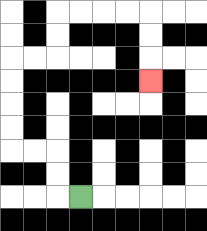{'start': '[3, 8]', 'end': '[6, 3]', 'path_directions': 'L,U,U,L,L,U,U,U,U,R,R,U,U,R,R,R,R,D,D,D', 'path_coordinates': '[[3, 8], [2, 8], [2, 7], [2, 6], [1, 6], [0, 6], [0, 5], [0, 4], [0, 3], [0, 2], [1, 2], [2, 2], [2, 1], [2, 0], [3, 0], [4, 0], [5, 0], [6, 0], [6, 1], [6, 2], [6, 3]]'}